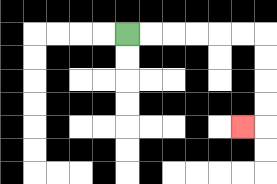{'start': '[5, 1]', 'end': '[10, 5]', 'path_directions': 'R,R,R,R,R,R,D,D,D,D,L', 'path_coordinates': '[[5, 1], [6, 1], [7, 1], [8, 1], [9, 1], [10, 1], [11, 1], [11, 2], [11, 3], [11, 4], [11, 5], [10, 5]]'}